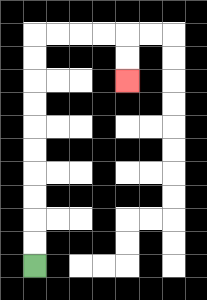{'start': '[1, 11]', 'end': '[5, 3]', 'path_directions': 'U,U,U,U,U,U,U,U,U,U,R,R,R,R,D,D', 'path_coordinates': '[[1, 11], [1, 10], [1, 9], [1, 8], [1, 7], [1, 6], [1, 5], [1, 4], [1, 3], [1, 2], [1, 1], [2, 1], [3, 1], [4, 1], [5, 1], [5, 2], [5, 3]]'}